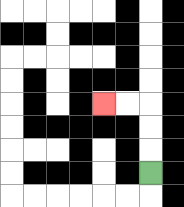{'start': '[6, 7]', 'end': '[4, 4]', 'path_directions': 'U,U,U,L,L', 'path_coordinates': '[[6, 7], [6, 6], [6, 5], [6, 4], [5, 4], [4, 4]]'}